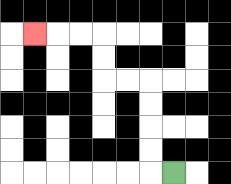{'start': '[7, 7]', 'end': '[1, 1]', 'path_directions': 'L,U,U,U,U,L,L,U,U,L,L,L', 'path_coordinates': '[[7, 7], [6, 7], [6, 6], [6, 5], [6, 4], [6, 3], [5, 3], [4, 3], [4, 2], [4, 1], [3, 1], [2, 1], [1, 1]]'}